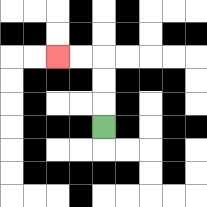{'start': '[4, 5]', 'end': '[2, 2]', 'path_directions': 'U,U,U,L,L', 'path_coordinates': '[[4, 5], [4, 4], [4, 3], [4, 2], [3, 2], [2, 2]]'}